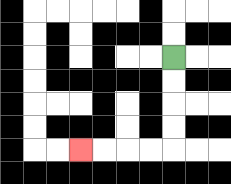{'start': '[7, 2]', 'end': '[3, 6]', 'path_directions': 'D,D,D,D,L,L,L,L', 'path_coordinates': '[[7, 2], [7, 3], [7, 4], [7, 5], [7, 6], [6, 6], [5, 6], [4, 6], [3, 6]]'}